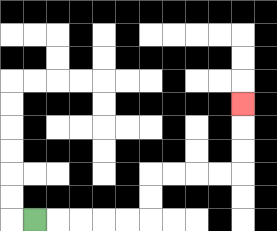{'start': '[1, 9]', 'end': '[10, 4]', 'path_directions': 'R,R,R,R,R,U,U,R,R,R,R,U,U,U', 'path_coordinates': '[[1, 9], [2, 9], [3, 9], [4, 9], [5, 9], [6, 9], [6, 8], [6, 7], [7, 7], [8, 7], [9, 7], [10, 7], [10, 6], [10, 5], [10, 4]]'}